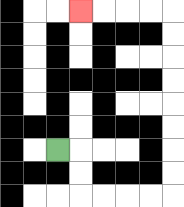{'start': '[2, 6]', 'end': '[3, 0]', 'path_directions': 'R,D,D,R,R,R,R,U,U,U,U,U,U,U,U,L,L,L,L', 'path_coordinates': '[[2, 6], [3, 6], [3, 7], [3, 8], [4, 8], [5, 8], [6, 8], [7, 8], [7, 7], [7, 6], [7, 5], [7, 4], [7, 3], [7, 2], [7, 1], [7, 0], [6, 0], [5, 0], [4, 0], [3, 0]]'}